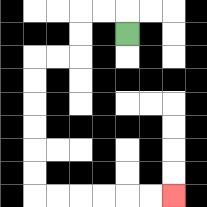{'start': '[5, 1]', 'end': '[7, 8]', 'path_directions': 'U,L,L,D,D,L,L,D,D,D,D,D,D,R,R,R,R,R,R', 'path_coordinates': '[[5, 1], [5, 0], [4, 0], [3, 0], [3, 1], [3, 2], [2, 2], [1, 2], [1, 3], [1, 4], [1, 5], [1, 6], [1, 7], [1, 8], [2, 8], [3, 8], [4, 8], [5, 8], [6, 8], [7, 8]]'}